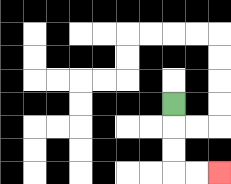{'start': '[7, 4]', 'end': '[9, 7]', 'path_directions': 'D,D,D,R,R', 'path_coordinates': '[[7, 4], [7, 5], [7, 6], [7, 7], [8, 7], [9, 7]]'}